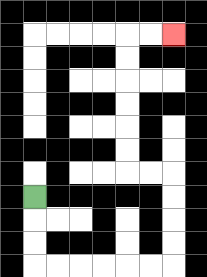{'start': '[1, 8]', 'end': '[7, 1]', 'path_directions': 'D,D,D,R,R,R,R,R,R,U,U,U,U,L,L,U,U,U,U,U,U,R,R', 'path_coordinates': '[[1, 8], [1, 9], [1, 10], [1, 11], [2, 11], [3, 11], [4, 11], [5, 11], [6, 11], [7, 11], [7, 10], [7, 9], [7, 8], [7, 7], [6, 7], [5, 7], [5, 6], [5, 5], [5, 4], [5, 3], [5, 2], [5, 1], [6, 1], [7, 1]]'}